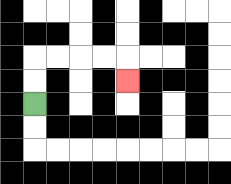{'start': '[1, 4]', 'end': '[5, 3]', 'path_directions': 'U,U,R,R,R,R,D', 'path_coordinates': '[[1, 4], [1, 3], [1, 2], [2, 2], [3, 2], [4, 2], [5, 2], [5, 3]]'}